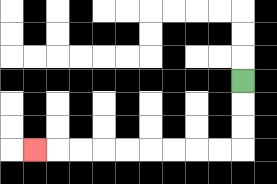{'start': '[10, 3]', 'end': '[1, 6]', 'path_directions': 'D,D,D,L,L,L,L,L,L,L,L,L', 'path_coordinates': '[[10, 3], [10, 4], [10, 5], [10, 6], [9, 6], [8, 6], [7, 6], [6, 6], [5, 6], [4, 6], [3, 6], [2, 6], [1, 6]]'}